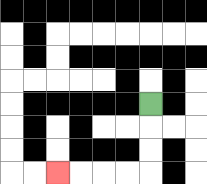{'start': '[6, 4]', 'end': '[2, 7]', 'path_directions': 'D,D,D,L,L,L,L', 'path_coordinates': '[[6, 4], [6, 5], [6, 6], [6, 7], [5, 7], [4, 7], [3, 7], [2, 7]]'}